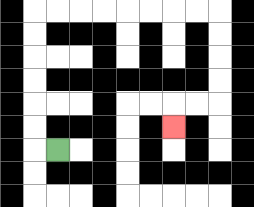{'start': '[2, 6]', 'end': '[7, 5]', 'path_directions': 'L,U,U,U,U,U,U,R,R,R,R,R,R,R,R,D,D,D,D,L,L,D', 'path_coordinates': '[[2, 6], [1, 6], [1, 5], [1, 4], [1, 3], [1, 2], [1, 1], [1, 0], [2, 0], [3, 0], [4, 0], [5, 0], [6, 0], [7, 0], [8, 0], [9, 0], [9, 1], [9, 2], [9, 3], [9, 4], [8, 4], [7, 4], [7, 5]]'}